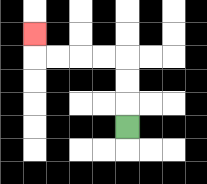{'start': '[5, 5]', 'end': '[1, 1]', 'path_directions': 'U,U,U,L,L,L,L,U', 'path_coordinates': '[[5, 5], [5, 4], [5, 3], [5, 2], [4, 2], [3, 2], [2, 2], [1, 2], [1, 1]]'}